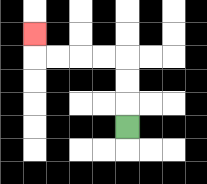{'start': '[5, 5]', 'end': '[1, 1]', 'path_directions': 'U,U,U,L,L,L,L,U', 'path_coordinates': '[[5, 5], [5, 4], [5, 3], [5, 2], [4, 2], [3, 2], [2, 2], [1, 2], [1, 1]]'}